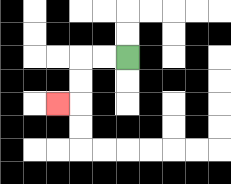{'start': '[5, 2]', 'end': '[2, 4]', 'path_directions': 'L,L,D,D,L', 'path_coordinates': '[[5, 2], [4, 2], [3, 2], [3, 3], [3, 4], [2, 4]]'}